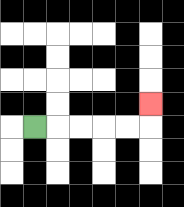{'start': '[1, 5]', 'end': '[6, 4]', 'path_directions': 'R,R,R,R,R,U', 'path_coordinates': '[[1, 5], [2, 5], [3, 5], [4, 5], [5, 5], [6, 5], [6, 4]]'}